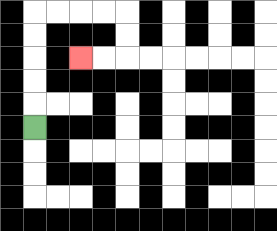{'start': '[1, 5]', 'end': '[3, 2]', 'path_directions': 'U,U,U,U,U,R,R,R,R,D,D,L,L', 'path_coordinates': '[[1, 5], [1, 4], [1, 3], [1, 2], [1, 1], [1, 0], [2, 0], [3, 0], [4, 0], [5, 0], [5, 1], [5, 2], [4, 2], [3, 2]]'}